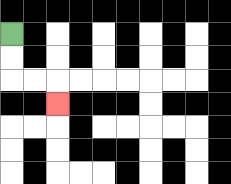{'start': '[0, 1]', 'end': '[2, 4]', 'path_directions': 'D,D,R,R,D', 'path_coordinates': '[[0, 1], [0, 2], [0, 3], [1, 3], [2, 3], [2, 4]]'}